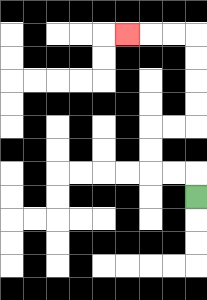{'start': '[8, 8]', 'end': '[5, 1]', 'path_directions': 'U,L,L,U,U,R,R,U,U,U,U,L,L,L', 'path_coordinates': '[[8, 8], [8, 7], [7, 7], [6, 7], [6, 6], [6, 5], [7, 5], [8, 5], [8, 4], [8, 3], [8, 2], [8, 1], [7, 1], [6, 1], [5, 1]]'}